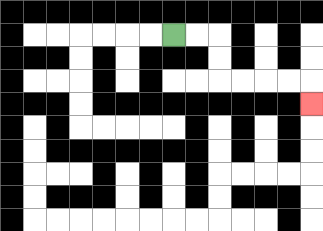{'start': '[7, 1]', 'end': '[13, 4]', 'path_directions': 'R,R,D,D,R,R,R,R,D', 'path_coordinates': '[[7, 1], [8, 1], [9, 1], [9, 2], [9, 3], [10, 3], [11, 3], [12, 3], [13, 3], [13, 4]]'}